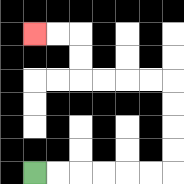{'start': '[1, 7]', 'end': '[1, 1]', 'path_directions': 'R,R,R,R,R,R,U,U,U,U,L,L,L,L,U,U,L,L', 'path_coordinates': '[[1, 7], [2, 7], [3, 7], [4, 7], [5, 7], [6, 7], [7, 7], [7, 6], [7, 5], [7, 4], [7, 3], [6, 3], [5, 3], [4, 3], [3, 3], [3, 2], [3, 1], [2, 1], [1, 1]]'}